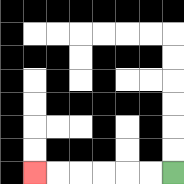{'start': '[7, 7]', 'end': '[1, 7]', 'path_directions': 'L,L,L,L,L,L', 'path_coordinates': '[[7, 7], [6, 7], [5, 7], [4, 7], [3, 7], [2, 7], [1, 7]]'}